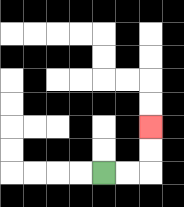{'start': '[4, 7]', 'end': '[6, 5]', 'path_directions': 'R,R,U,U', 'path_coordinates': '[[4, 7], [5, 7], [6, 7], [6, 6], [6, 5]]'}